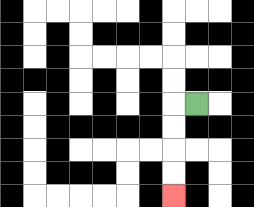{'start': '[8, 4]', 'end': '[7, 8]', 'path_directions': 'L,D,D,D,D', 'path_coordinates': '[[8, 4], [7, 4], [7, 5], [7, 6], [7, 7], [7, 8]]'}